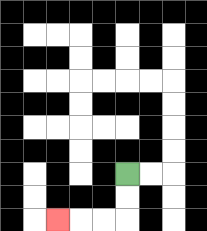{'start': '[5, 7]', 'end': '[2, 9]', 'path_directions': 'D,D,L,L,L', 'path_coordinates': '[[5, 7], [5, 8], [5, 9], [4, 9], [3, 9], [2, 9]]'}